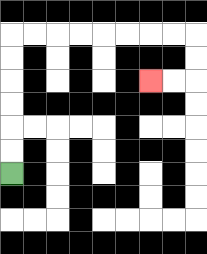{'start': '[0, 7]', 'end': '[6, 3]', 'path_directions': 'U,U,U,U,U,U,R,R,R,R,R,R,R,R,D,D,L,L', 'path_coordinates': '[[0, 7], [0, 6], [0, 5], [0, 4], [0, 3], [0, 2], [0, 1], [1, 1], [2, 1], [3, 1], [4, 1], [5, 1], [6, 1], [7, 1], [8, 1], [8, 2], [8, 3], [7, 3], [6, 3]]'}